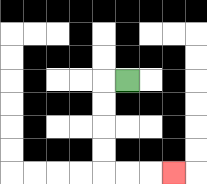{'start': '[5, 3]', 'end': '[7, 7]', 'path_directions': 'L,D,D,D,D,R,R,R', 'path_coordinates': '[[5, 3], [4, 3], [4, 4], [4, 5], [4, 6], [4, 7], [5, 7], [6, 7], [7, 7]]'}